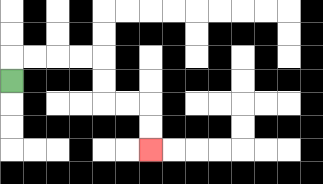{'start': '[0, 3]', 'end': '[6, 6]', 'path_directions': 'U,R,R,R,R,D,D,R,R,D,D', 'path_coordinates': '[[0, 3], [0, 2], [1, 2], [2, 2], [3, 2], [4, 2], [4, 3], [4, 4], [5, 4], [6, 4], [6, 5], [6, 6]]'}